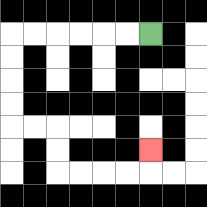{'start': '[6, 1]', 'end': '[6, 6]', 'path_directions': 'L,L,L,L,L,L,D,D,D,D,R,R,D,D,R,R,R,R,U', 'path_coordinates': '[[6, 1], [5, 1], [4, 1], [3, 1], [2, 1], [1, 1], [0, 1], [0, 2], [0, 3], [0, 4], [0, 5], [1, 5], [2, 5], [2, 6], [2, 7], [3, 7], [4, 7], [5, 7], [6, 7], [6, 6]]'}